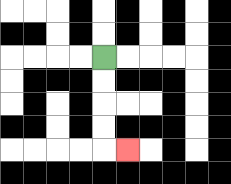{'start': '[4, 2]', 'end': '[5, 6]', 'path_directions': 'D,D,D,D,R', 'path_coordinates': '[[4, 2], [4, 3], [4, 4], [4, 5], [4, 6], [5, 6]]'}